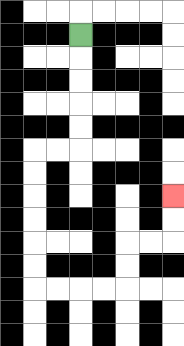{'start': '[3, 1]', 'end': '[7, 8]', 'path_directions': 'D,D,D,D,D,L,L,D,D,D,D,D,D,R,R,R,R,U,U,R,R,U,U', 'path_coordinates': '[[3, 1], [3, 2], [3, 3], [3, 4], [3, 5], [3, 6], [2, 6], [1, 6], [1, 7], [1, 8], [1, 9], [1, 10], [1, 11], [1, 12], [2, 12], [3, 12], [4, 12], [5, 12], [5, 11], [5, 10], [6, 10], [7, 10], [7, 9], [7, 8]]'}